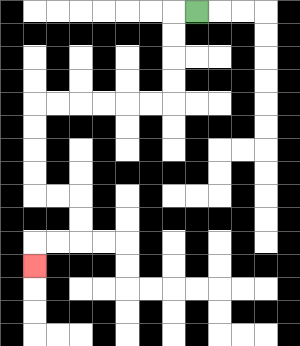{'start': '[8, 0]', 'end': '[1, 11]', 'path_directions': 'L,D,D,D,D,L,L,L,L,L,L,D,D,D,D,R,R,D,D,L,L,D', 'path_coordinates': '[[8, 0], [7, 0], [7, 1], [7, 2], [7, 3], [7, 4], [6, 4], [5, 4], [4, 4], [3, 4], [2, 4], [1, 4], [1, 5], [1, 6], [1, 7], [1, 8], [2, 8], [3, 8], [3, 9], [3, 10], [2, 10], [1, 10], [1, 11]]'}